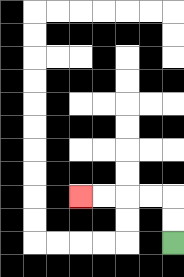{'start': '[7, 10]', 'end': '[3, 8]', 'path_directions': 'U,U,L,L,L,L', 'path_coordinates': '[[7, 10], [7, 9], [7, 8], [6, 8], [5, 8], [4, 8], [3, 8]]'}